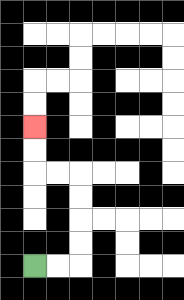{'start': '[1, 11]', 'end': '[1, 5]', 'path_directions': 'R,R,U,U,U,U,L,L,U,U', 'path_coordinates': '[[1, 11], [2, 11], [3, 11], [3, 10], [3, 9], [3, 8], [3, 7], [2, 7], [1, 7], [1, 6], [1, 5]]'}